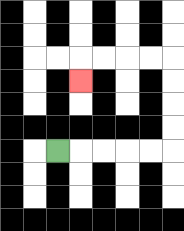{'start': '[2, 6]', 'end': '[3, 3]', 'path_directions': 'R,R,R,R,R,U,U,U,U,L,L,L,L,D', 'path_coordinates': '[[2, 6], [3, 6], [4, 6], [5, 6], [6, 6], [7, 6], [7, 5], [7, 4], [7, 3], [7, 2], [6, 2], [5, 2], [4, 2], [3, 2], [3, 3]]'}